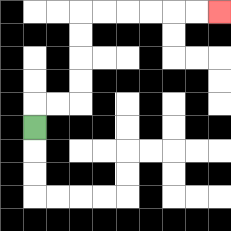{'start': '[1, 5]', 'end': '[9, 0]', 'path_directions': 'U,R,R,U,U,U,U,R,R,R,R,R,R', 'path_coordinates': '[[1, 5], [1, 4], [2, 4], [3, 4], [3, 3], [3, 2], [3, 1], [3, 0], [4, 0], [5, 0], [6, 0], [7, 0], [8, 0], [9, 0]]'}